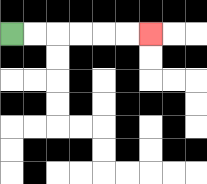{'start': '[0, 1]', 'end': '[6, 1]', 'path_directions': 'R,R,R,R,R,R', 'path_coordinates': '[[0, 1], [1, 1], [2, 1], [3, 1], [4, 1], [5, 1], [6, 1]]'}